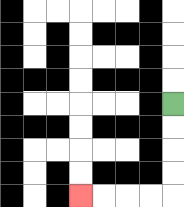{'start': '[7, 4]', 'end': '[3, 8]', 'path_directions': 'D,D,D,D,L,L,L,L', 'path_coordinates': '[[7, 4], [7, 5], [7, 6], [7, 7], [7, 8], [6, 8], [5, 8], [4, 8], [3, 8]]'}